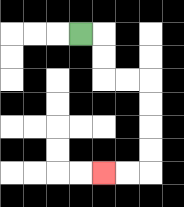{'start': '[3, 1]', 'end': '[4, 7]', 'path_directions': 'R,D,D,R,R,D,D,D,D,L,L', 'path_coordinates': '[[3, 1], [4, 1], [4, 2], [4, 3], [5, 3], [6, 3], [6, 4], [6, 5], [6, 6], [6, 7], [5, 7], [4, 7]]'}